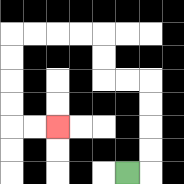{'start': '[5, 7]', 'end': '[2, 5]', 'path_directions': 'R,U,U,U,U,L,L,U,U,L,L,L,L,D,D,D,D,R,R', 'path_coordinates': '[[5, 7], [6, 7], [6, 6], [6, 5], [6, 4], [6, 3], [5, 3], [4, 3], [4, 2], [4, 1], [3, 1], [2, 1], [1, 1], [0, 1], [0, 2], [0, 3], [0, 4], [0, 5], [1, 5], [2, 5]]'}